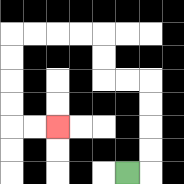{'start': '[5, 7]', 'end': '[2, 5]', 'path_directions': 'R,U,U,U,U,L,L,U,U,L,L,L,L,D,D,D,D,R,R', 'path_coordinates': '[[5, 7], [6, 7], [6, 6], [6, 5], [6, 4], [6, 3], [5, 3], [4, 3], [4, 2], [4, 1], [3, 1], [2, 1], [1, 1], [0, 1], [0, 2], [0, 3], [0, 4], [0, 5], [1, 5], [2, 5]]'}